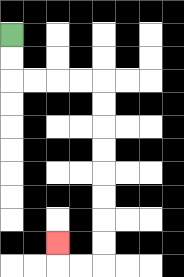{'start': '[0, 1]', 'end': '[2, 10]', 'path_directions': 'D,D,R,R,R,R,D,D,D,D,D,D,D,D,L,L,U', 'path_coordinates': '[[0, 1], [0, 2], [0, 3], [1, 3], [2, 3], [3, 3], [4, 3], [4, 4], [4, 5], [4, 6], [4, 7], [4, 8], [4, 9], [4, 10], [4, 11], [3, 11], [2, 11], [2, 10]]'}